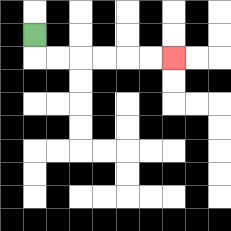{'start': '[1, 1]', 'end': '[7, 2]', 'path_directions': 'D,R,R,R,R,R,R', 'path_coordinates': '[[1, 1], [1, 2], [2, 2], [3, 2], [4, 2], [5, 2], [6, 2], [7, 2]]'}